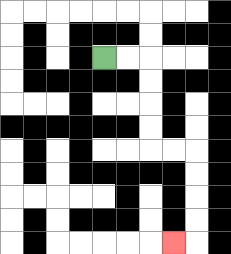{'start': '[4, 2]', 'end': '[7, 10]', 'path_directions': 'R,R,D,D,D,D,R,R,D,D,D,D,L', 'path_coordinates': '[[4, 2], [5, 2], [6, 2], [6, 3], [6, 4], [6, 5], [6, 6], [7, 6], [8, 6], [8, 7], [8, 8], [8, 9], [8, 10], [7, 10]]'}